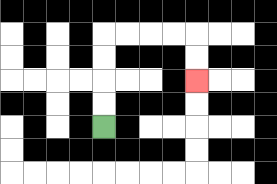{'start': '[4, 5]', 'end': '[8, 3]', 'path_directions': 'U,U,U,U,R,R,R,R,D,D', 'path_coordinates': '[[4, 5], [4, 4], [4, 3], [4, 2], [4, 1], [5, 1], [6, 1], [7, 1], [8, 1], [8, 2], [8, 3]]'}